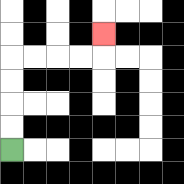{'start': '[0, 6]', 'end': '[4, 1]', 'path_directions': 'U,U,U,U,R,R,R,R,U', 'path_coordinates': '[[0, 6], [0, 5], [0, 4], [0, 3], [0, 2], [1, 2], [2, 2], [3, 2], [4, 2], [4, 1]]'}